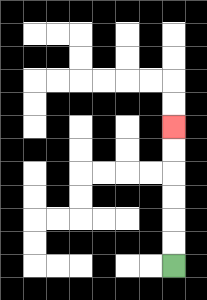{'start': '[7, 11]', 'end': '[7, 5]', 'path_directions': 'U,U,U,U,U,U', 'path_coordinates': '[[7, 11], [7, 10], [7, 9], [7, 8], [7, 7], [7, 6], [7, 5]]'}